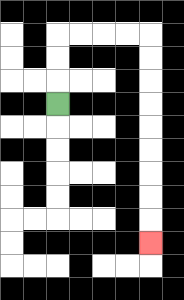{'start': '[2, 4]', 'end': '[6, 10]', 'path_directions': 'U,U,U,R,R,R,R,D,D,D,D,D,D,D,D,D', 'path_coordinates': '[[2, 4], [2, 3], [2, 2], [2, 1], [3, 1], [4, 1], [5, 1], [6, 1], [6, 2], [6, 3], [6, 4], [6, 5], [6, 6], [6, 7], [6, 8], [6, 9], [6, 10]]'}